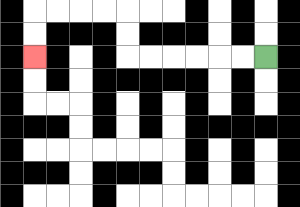{'start': '[11, 2]', 'end': '[1, 2]', 'path_directions': 'L,L,L,L,L,L,U,U,L,L,L,L,D,D', 'path_coordinates': '[[11, 2], [10, 2], [9, 2], [8, 2], [7, 2], [6, 2], [5, 2], [5, 1], [5, 0], [4, 0], [3, 0], [2, 0], [1, 0], [1, 1], [1, 2]]'}